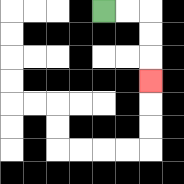{'start': '[4, 0]', 'end': '[6, 3]', 'path_directions': 'R,R,D,D,D', 'path_coordinates': '[[4, 0], [5, 0], [6, 0], [6, 1], [6, 2], [6, 3]]'}